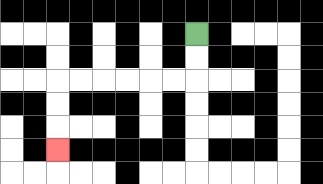{'start': '[8, 1]', 'end': '[2, 6]', 'path_directions': 'D,D,L,L,L,L,L,L,D,D,D', 'path_coordinates': '[[8, 1], [8, 2], [8, 3], [7, 3], [6, 3], [5, 3], [4, 3], [3, 3], [2, 3], [2, 4], [2, 5], [2, 6]]'}